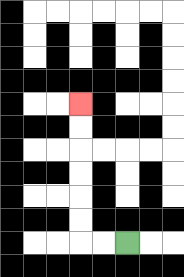{'start': '[5, 10]', 'end': '[3, 4]', 'path_directions': 'L,L,U,U,U,U,U,U', 'path_coordinates': '[[5, 10], [4, 10], [3, 10], [3, 9], [3, 8], [3, 7], [3, 6], [3, 5], [3, 4]]'}